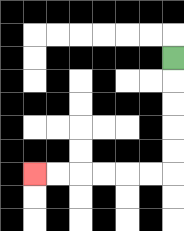{'start': '[7, 2]', 'end': '[1, 7]', 'path_directions': 'D,D,D,D,D,L,L,L,L,L,L', 'path_coordinates': '[[7, 2], [7, 3], [7, 4], [7, 5], [7, 6], [7, 7], [6, 7], [5, 7], [4, 7], [3, 7], [2, 7], [1, 7]]'}